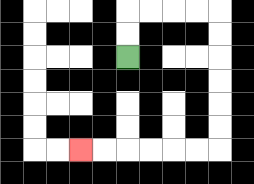{'start': '[5, 2]', 'end': '[3, 6]', 'path_directions': 'U,U,R,R,R,R,D,D,D,D,D,D,L,L,L,L,L,L', 'path_coordinates': '[[5, 2], [5, 1], [5, 0], [6, 0], [7, 0], [8, 0], [9, 0], [9, 1], [9, 2], [9, 3], [9, 4], [9, 5], [9, 6], [8, 6], [7, 6], [6, 6], [5, 6], [4, 6], [3, 6]]'}